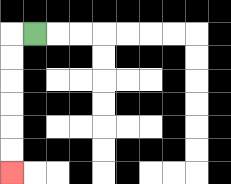{'start': '[1, 1]', 'end': '[0, 7]', 'path_directions': 'L,D,D,D,D,D,D', 'path_coordinates': '[[1, 1], [0, 1], [0, 2], [0, 3], [0, 4], [0, 5], [0, 6], [0, 7]]'}